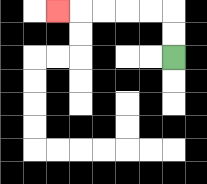{'start': '[7, 2]', 'end': '[2, 0]', 'path_directions': 'U,U,L,L,L,L,L', 'path_coordinates': '[[7, 2], [7, 1], [7, 0], [6, 0], [5, 0], [4, 0], [3, 0], [2, 0]]'}